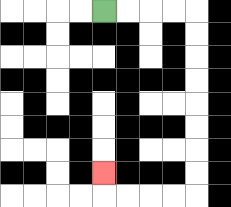{'start': '[4, 0]', 'end': '[4, 7]', 'path_directions': 'R,R,R,R,D,D,D,D,D,D,D,D,L,L,L,L,U', 'path_coordinates': '[[4, 0], [5, 0], [6, 0], [7, 0], [8, 0], [8, 1], [8, 2], [8, 3], [8, 4], [8, 5], [8, 6], [8, 7], [8, 8], [7, 8], [6, 8], [5, 8], [4, 8], [4, 7]]'}